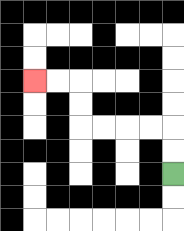{'start': '[7, 7]', 'end': '[1, 3]', 'path_directions': 'U,U,L,L,L,L,U,U,L,L', 'path_coordinates': '[[7, 7], [7, 6], [7, 5], [6, 5], [5, 5], [4, 5], [3, 5], [3, 4], [3, 3], [2, 3], [1, 3]]'}